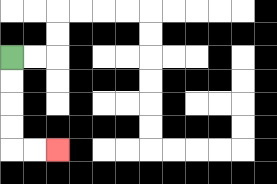{'start': '[0, 2]', 'end': '[2, 6]', 'path_directions': 'D,D,D,D,R,R', 'path_coordinates': '[[0, 2], [0, 3], [0, 4], [0, 5], [0, 6], [1, 6], [2, 6]]'}